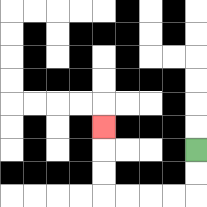{'start': '[8, 6]', 'end': '[4, 5]', 'path_directions': 'D,D,L,L,L,L,U,U,U', 'path_coordinates': '[[8, 6], [8, 7], [8, 8], [7, 8], [6, 8], [5, 8], [4, 8], [4, 7], [4, 6], [4, 5]]'}